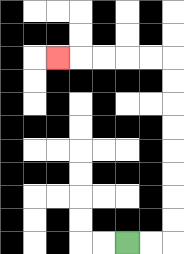{'start': '[5, 10]', 'end': '[2, 2]', 'path_directions': 'R,R,U,U,U,U,U,U,U,U,L,L,L,L,L', 'path_coordinates': '[[5, 10], [6, 10], [7, 10], [7, 9], [7, 8], [7, 7], [7, 6], [7, 5], [7, 4], [7, 3], [7, 2], [6, 2], [5, 2], [4, 2], [3, 2], [2, 2]]'}